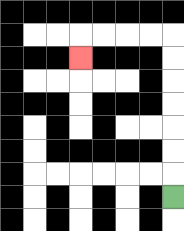{'start': '[7, 8]', 'end': '[3, 2]', 'path_directions': 'U,U,U,U,U,U,U,L,L,L,L,D', 'path_coordinates': '[[7, 8], [7, 7], [7, 6], [7, 5], [7, 4], [7, 3], [7, 2], [7, 1], [6, 1], [5, 1], [4, 1], [3, 1], [3, 2]]'}